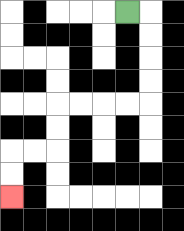{'start': '[5, 0]', 'end': '[0, 8]', 'path_directions': 'R,D,D,D,D,L,L,L,L,D,D,L,L,D,D', 'path_coordinates': '[[5, 0], [6, 0], [6, 1], [6, 2], [6, 3], [6, 4], [5, 4], [4, 4], [3, 4], [2, 4], [2, 5], [2, 6], [1, 6], [0, 6], [0, 7], [0, 8]]'}